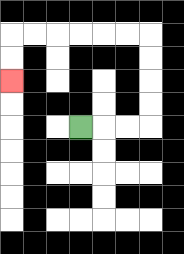{'start': '[3, 5]', 'end': '[0, 3]', 'path_directions': 'R,R,R,U,U,U,U,L,L,L,L,L,L,D,D', 'path_coordinates': '[[3, 5], [4, 5], [5, 5], [6, 5], [6, 4], [6, 3], [6, 2], [6, 1], [5, 1], [4, 1], [3, 1], [2, 1], [1, 1], [0, 1], [0, 2], [0, 3]]'}